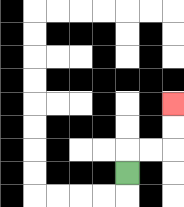{'start': '[5, 7]', 'end': '[7, 4]', 'path_directions': 'U,R,R,U,U', 'path_coordinates': '[[5, 7], [5, 6], [6, 6], [7, 6], [7, 5], [7, 4]]'}